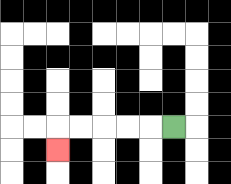{'start': '[7, 5]', 'end': '[2, 6]', 'path_directions': 'L,L,L,L,L,D', 'path_coordinates': '[[7, 5], [6, 5], [5, 5], [4, 5], [3, 5], [2, 5], [2, 6]]'}